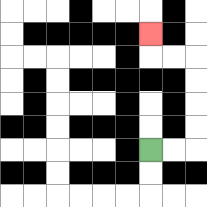{'start': '[6, 6]', 'end': '[6, 1]', 'path_directions': 'R,R,U,U,U,U,L,L,U', 'path_coordinates': '[[6, 6], [7, 6], [8, 6], [8, 5], [8, 4], [8, 3], [8, 2], [7, 2], [6, 2], [6, 1]]'}